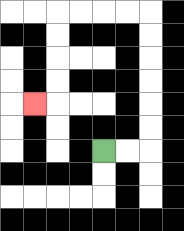{'start': '[4, 6]', 'end': '[1, 4]', 'path_directions': 'R,R,U,U,U,U,U,U,L,L,L,L,D,D,D,D,L', 'path_coordinates': '[[4, 6], [5, 6], [6, 6], [6, 5], [6, 4], [6, 3], [6, 2], [6, 1], [6, 0], [5, 0], [4, 0], [3, 0], [2, 0], [2, 1], [2, 2], [2, 3], [2, 4], [1, 4]]'}